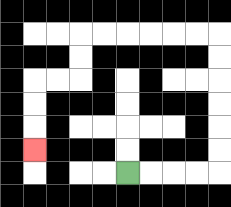{'start': '[5, 7]', 'end': '[1, 6]', 'path_directions': 'R,R,R,R,U,U,U,U,U,U,L,L,L,L,L,L,D,D,L,L,D,D,D', 'path_coordinates': '[[5, 7], [6, 7], [7, 7], [8, 7], [9, 7], [9, 6], [9, 5], [9, 4], [9, 3], [9, 2], [9, 1], [8, 1], [7, 1], [6, 1], [5, 1], [4, 1], [3, 1], [3, 2], [3, 3], [2, 3], [1, 3], [1, 4], [1, 5], [1, 6]]'}